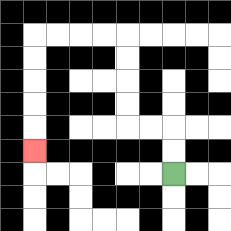{'start': '[7, 7]', 'end': '[1, 6]', 'path_directions': 'U,U,L,L,U,U,U,U,L,L,L,L,D,D,D,D,D', 'path_coordinates': '[[7, 7], [7, 6], [7, 5], [6, 5], [5, 5], [5, 4], [5, 3], [5, 2], [5, 1], [4, 1], [3, 1], [2, 1], [1, 1], [1, 2], [1, 3], [1, 4], [1, 5], [1, 6]]'}